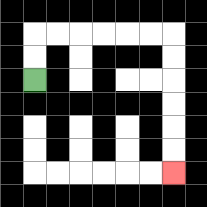{'start': '[1, 3]', 'end': '[7, 7]', 'path_directions': 'U,U,R,R,R,R,R,R,D,D,D,D,D,D', 'path_coordinates': '[[1, 3], [1, 2], [1, 1], [2, 1], [3, 1], [4, 1], [5, 1], [6, 1], [7, 1], [7, 2], [7, 3], [7, 4], [7, 5], [7, 6], [7, 7]]'}